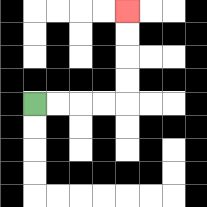{'start': '[1, 4]', 'end': '[5, 0]', 'path_directions': 'R,R,R,R,U,U,U,U', 'path_coordinates': '[[1, 4], [2, 4], [3, 4], [4, 4], [5, 4], [5, 3], [5, 2], [5, 1], [5, 0]]'}